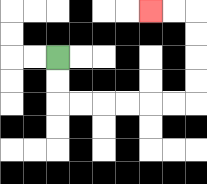{'start': '[2, 2]', 'end': '[6, 0]', 'path_directions': 'D,D,R,R,R,R,R,R,U,U,U,U,L,L', 'path_coordinates': '[[2, 2], [2, 3], [2, 4], [3, 4], [4, 4], [5, 4], [6, 4], [7, 4], [8, 4], [8, 3], [8, 2], [8, 1], [8, 0], [7, 0], [6, 0]]'}